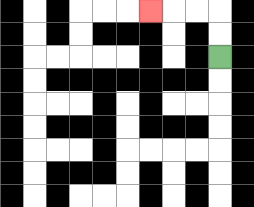{'start': '[9, 2]', 'end': '[6, 0]', 'path_directions': 'U,U,L,L,L', 'path_coordinates': '[[9, 2], [9, 1], [9, 0], [8, 0], [7, 0], [6, 0]]'}